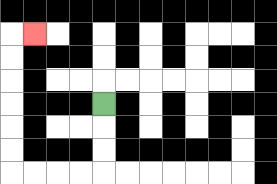{'start': '[4, 4]', 'end': '[1, 1]', 'path_directions': 'D,D,D,L,L,L,L,U,U,U,U,U,U,R', 'path_coordinates': '[[4, 4], [4, 5], [4, 6], [4, 7], [3, 7], [2, 7], [1, 7], [0, 7], [0, 6], [0, 5], [0, 4], [0, 3], [0, 2], [0, 1], [1, 1]]'}